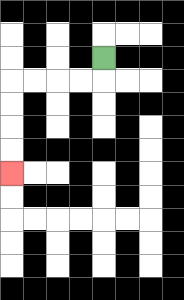{'start': '[4, 2]', 'end': '[0, 7]', 'path_directions': 'D,L,L,L,L,D,D,D,D', 'path_coordinates': '[[4, 2], [4, 3], [3, 3], [2, 3], [1, 3], [0, 3], [0, 4], [0, 5], [0, 6], [0, 7]]'}